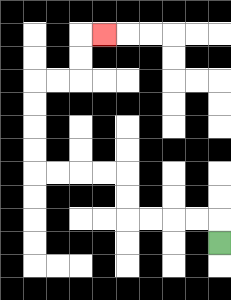{'start': '[9, 10]', 'end': '[4, 1]', 'path_directions': 'U,L,L,L,L,U,U,L,L,L,L,U,U,U,U,R,R,U,U,R', 'path_coordinates': '[[9, 10], [9, 9], [8, 9], [7, 9], [6, 9], [5, 9], [5, 8], [5, 7], [4, 7], [3, 7], [2, 7], [1, 7], [1, 6], [1, 5], [1, 4], [1, 3], [2, 3], [3, 3], [3, 2], [3, 1], [4, 1]]'}